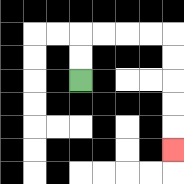{'start': '[3, 3]', 'end': '[7, 6]', 'path_directions': 'U,U,R,R,R,R,D,D,D,D,D', 'path_coordinates': '[[3, 3], [3, 2], [3, 1], [4, 1], [5, 1], [6, 1], [7, 1], [7, 2], [7, 3], [7, 4], [7, 5], [7, 6]]'}